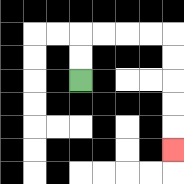{'start': '[3, 3]', 'end': '[7, 6]', 'path_directions': 'U,U,R,R,R,R,D,D,D,D,D', 'path_coordinates': '[[3, 3], [3, 2], [3, 1], [4, 1], [5, 1], [6, 1], [7, 1], [7, 2], [7, 3], [7, 4], [7, 5], [7, 6]]'}